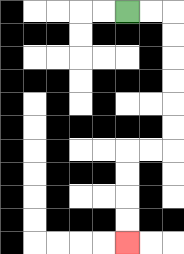{'start': '[5, 0]', 'end': '[5, 10]', 'path_directions': 'R,R,D,D,D,D,D,D,L,L,D,D,D,D', 'path_coordinates': '[[5, 0], [6, 0], [7, 0], [7, 1], [7, 2], [7, 3], [7, 4], [7, 5], [7, 6], [6, 6], [5, 6], [5, 7], [5, 8], [5, 9], [5, 10]]'}